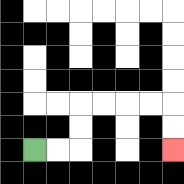{'start': '[1, 6]', 'end': '[7, 6]', 'path_directions': 'R,R,U,U,R,R,R,R,D,D', 'path_coordinates': '[[1, 6], [2, 6], [3, 6], [3, 5], [3, 4], [4, 4], [5, 4], [6, 4], [7, 4], [7, 5], [7, 6]]'}